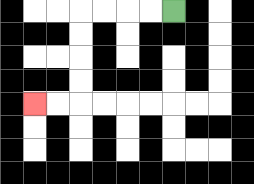{'start': '[7, 0]', 'end': '[1, 4]', 'path_directions': 'L,L,L,L,D,D,D,D,L,L', 'path_coordinates': '[[7, 0], [6, 0], [5, 0], [4, 0], [3, 0], [3, 1], [3, 2], [3, 3], [3, 4], [2, 4], [1, 4]]'}